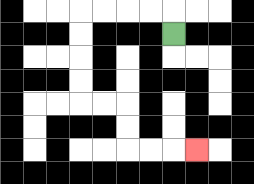{'start': '[7, 1]', 'end': '[8, 6]', 'path_directions': 'U,L,L,L,L,D,D,D,D,R,R,D,D,R,R,R', 'path_coordinates': '[[7, 1], [7, 0], [6, 0], [5, 0], [4, 0], [3, 0], [3, 1], [3, 2], [3, 3], [3, 4], [4, 4], [5, 4], [5, 5], [5, 6], [6, 6], [7, 6], [8, 6]]'}